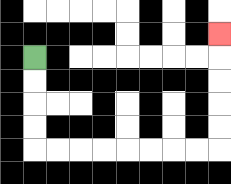{'start': '[1, 2]', 'end': '[9, 1]', 'path_directions': 'D,D,D,D,R,R,R,R,R,R,R,R,U,U,U,U,U', 'path_coordinates': '[[1, 2], [1, 3], [1, 4], [1, 5], [1, 6], [2, 6], [3, 6], [4, 6], [5, 6], [6, 6], [7, 6], [8, 6], [9, 6], [9, 5], [9, 4], [9, 3], [9, 2], [9, 1]]'}